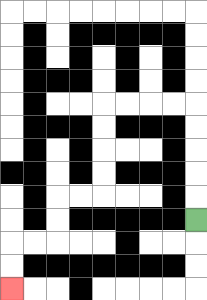{'start': '[8, 9]', 'end': '[0, 12]', 'path_directions': 'U,U,U,U,U,L,L,L,L,D,D,D,D,L,L,D,D,L,L,D,D', 'path_coordinates': '[[8, 9], [8, 8], [8, 7], [8, 6], [8, 5], [8, 4], [7, 4], [6, 4], [5, 4], [4, 4], [4, 5], [4, 6], [4, 7], [4, 8], [3, 8], [2, 8], [2, 9], [2, 10], [1, 10], [0, 10], [0, 11], [0, 12]]'}